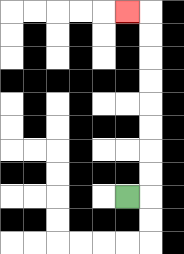{'start': '[5, 8]', 'end': '[5, 0]', 'path_directions': 'R,U,U,U,U,U,U,U,U,L', 'path_coordinates': '[[5, 8], [6, 8], [6, 7], [6, 6], [6, 5], [6, 4], [6, 3], [6, 2], [6, 1], [6, 0], [5, 0]]'}